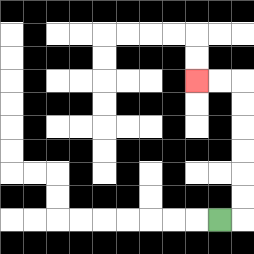{'start': '[9, 9]', 'end': '[8, 3]', 'path_directions': 'R,U,U,U,U,U,U,L,L', 'path_coordinates': '[[9, 9], [10, 9], [10, 8], [10, 7], [10, 6], [10, 5], [10, 4], [10, 3], [9, 3], [8, 3]]'}